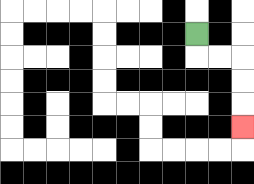{'start': '[8, 1]', 'end': '[10, 5]', 'path_directions': 'D,R,R,D,D,D', 'path_coordinates': '[[8, 1], [8, 2], [9, 2], [10, 2], [10, 3], [10, 4], [10, 5]]'}